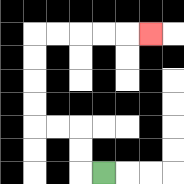{'start': '[4, 7]', 'end': '[6, 1]', 'path_directions': 'L,U,U,L,L,U,U,U,U,R,R,R,R,R', 'path_coordinates': '[[4, 7], [3, 7], [3, 6], [3, 5], [2, 5], [1, 5], [1, 4], [1, 3], [1, 2], [1, 1], [2, 1], [3, 1], [4, 1], [5, 1], [6, 1]]'}